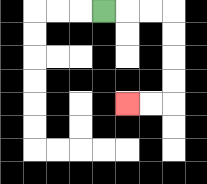{'start': '[4, 0]', 'end': '[5, 4]', 'path_directions': 'R,R,R,D,D,D,D,L,L', 'path_coordinates': '[[4, 0], [5, 0], [6, 0], [7, 0], [7, 1], [7, 2], [7, 3], [7, 4], [6, 4], [5, 4]]'}